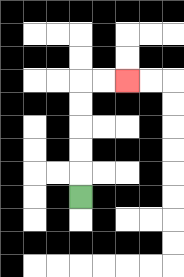{'start': '[3, 8]', 'end': '[5, 3]', 'path_directions': 'U,U,U,U,U,R,R', 'path_coordinates': '[[3, 8], [3, 7], [3, 6], [3, 5], [3, 4], [3, 3], [4, 3], [5, 3]]'}